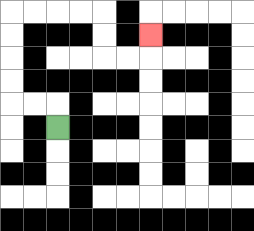{'start': '[2, 5]', 'end': '[6, 1]', 'path_directions': 'U,L,L,U,U,U,U,R,R,R,R,D,D,R,R,U', 'path_coordinates': '[[2, 5], [2, 4], [1, 4], [0, 4], [0, 3], [0, 2], [0, 1], [0, 0], [1, 0], [2, 0], [3, 0], [4, 0], [4, 1], [4, 2], [5, 2], [6, 2], [6, 1]]'}